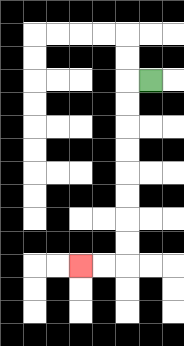{'start': '[6, 3]', 'end': '[3, 11]', 'path_directions': 'L,D,D,D,D,D,D,D,D,L,L', 'path_coordinates': '[[6, 3], [5, 3], [5, 4], [5, 5], [5, 6], [5, 7], [5, 8], [5, 9], [5, 10], [5, 11], [4, 11], [3, 11]]'}